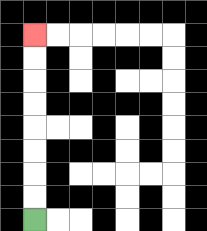{'start': '[1, 9]', 'end': '[1, 1]', 'path_directions': 'U,U,U,U,U,U,U,U', 'path_coordinates': '[[1, 9], [1, 8], [1, 7], [1, 6], [1, 5], [1, 4], [1, 3], [1, 2], [1, 1]]'}